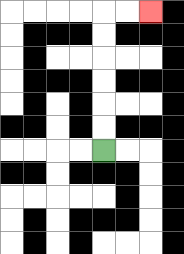{'start': '[4, 6]', 'end': '[6, 0]', 'path_directions': 'U,U,U,U,U,U,R,R', 'path_coordinates': '[[4, 6], [4, 5], [4, 4], [4, 3], [4, 2], [4, 1], [4, 0], [5, 0], [6, 0]]'}